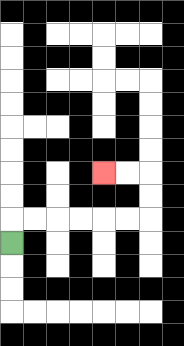{'start': '[0, 10]', 'end': '[4, 7]', 'path_directions': 'U,R,R,R,R,R,R,U,U,L,L', 'path_coordinates': '[[0, 10], [0, 9], [1, 9], [2, 9], [3, 9], [4, 9], [5, 9], [6, 9], [6, 8], [6, 7], [5, 7], [4, 7]]'}